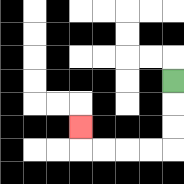{'start': '[7, 3]', 'end': '[3, 5]', 'path_directions': 'D,D,D,L,L,L,L,U', 'path_coordinates': '[[7, 3], [7, 4], [7, 5], [7, 6], [6, 6], [5, 6], [4, 6], [3, 6], [3, 5]]'}